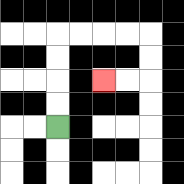{'start': '[2, 5]', 'end': '[4, 3]', 'path_directions': 'U,U,U,U,R,R,R,R,D,D,L,L', 'path_coordinates': '[[2, 5], [2, 4], [2, 3], [2, 2], [2, 1], [3, 1], [4, 1], [5, 1], [6, 1], [6, 2], [6, 3], [5, 3], [4, 3]]'}